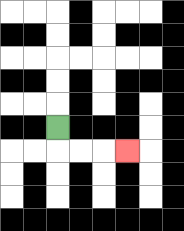{'start': '[2, 5]', 'end': '[5, 6]', 'path_directions': 'D,R,R,R', 'path_coordinates': '[[2, 5], [2, 6], [3, 6], [4, 6], [5, 6]]'}